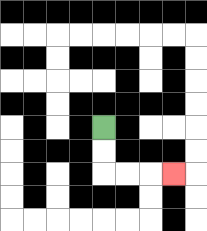{'start': '[4, 5]', 'end': '[7, 7]', 'path_directions': 'D,D,R,R,R', 'path_coordinates': '[[4, 5], [4, 6], [4, 7], [5, 7], [6, 7], [7, 7]]'}